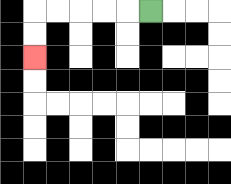{'start': '[6, 0]', 'end': '[1, 2]', 'path_directions': 'L,L,L,L,L,D,D', 'path_coordinates': '[[6, 0], [5, 0], [4, 0], [3, 0], [2, 0], [1, 0], [1, 1], [1, 2]]'}